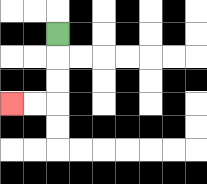{'start': '[2, 1]', 'end': '[0, 4]', 'path_directions': 'D,D,D,L,L', 'path_coordinates': '[[2, 1], [2, 2], [2, 3], [2, 4], [1, 4], [0, 4]]'}